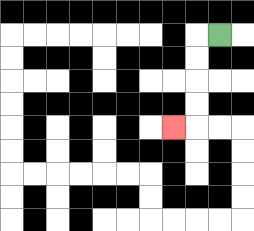{'start': '[9, 1]', 'end': '[7, 5]', 'path_directions': 'L,D,D,D,D,L', 'path_coordinates': '[[9, 1], [8, 1], [8, 2], [8, 3], [8, 4], [8, 5], [7, 5]]'}